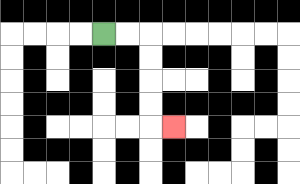{'start': '[4, 1]', 'end': '[7, 5]', 'path_directions': 'R,R,D,D,D,D,R', 'path_coordinates': '[[4, 1], [5, 1], [6, 1], [6, 2], [6, 3], [6, 4], [6, 5], [7, 5]]'}